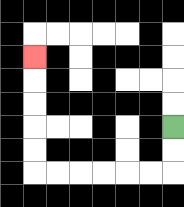{'start': '[7, 5]', 'end': '[1, 2]', 'path_directions': 'D,D,L,L,L,L,L,L,U,U,U,U,U', 'path_coordinates': '[[7, 5], [7, 6], [7, 7], [6, 7], [5, 7], [4, 7], [3, 7], [2, 7], [1, 7], [1, 6], [1, 5], [1, 4], [1, 3], [1, 2]]'}